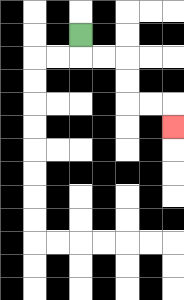{'start': '[3, 1]', 'end': '[7, 5]', 'path_directions': 'D,R,R,D,D,R,R,D', 'path_coordinates': '[[3, 1], [3, 2], [4, 2], [5, 2], [5, 3], [5, 4], [6, 4], [7, 4], [7, 5]]'}